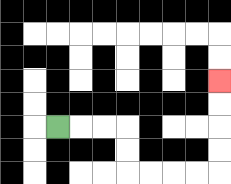{'start': '[2, 5]', 'end': '[9, 3]', 'path_directions': 'R,R,R,D,D,R,R,R,R,U,U,U,U', 'path_coordinates': '[[2, 5], [3, 5], [4, 5], [5, 5], [5, 6], [5, 7], [6, 7], [7, 7], [8, 7], [9, 7], [9, 6], [9, 5], [9, 4], [9, 3]]'}